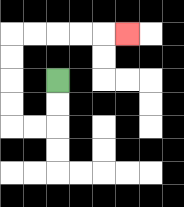{'start': '[2, 3]', 'end': '[5, 1]', 'path_directions': 'D,D,L,L,U,U,U,U,R,R,R,R,R', 'path_coordinates': '[[2, 3], [2, 4], [2, 5], [1, 5], [0, 5], [0, 4], [0, 3], [0, 2], [0, 1], [1, 1], [2, 1], [3, 1], [4, 1], [5, 1]]'}